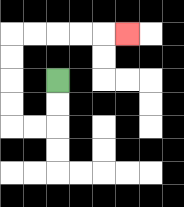{'start': '[2, 3]', 'end': '[5, 1]', 'path_directions': 'D,D,L,L,U,U,U,U,R,R,R,R,R', 'path_coordinates': '[[2, 3], [2, 4], [2, 5], [1, 5], [0, 5], [0, 4], [0, 3], [0, 2], [0, 1], [1, 1], [2, 1], [3, 1], [4, 1], [5, 1]]'}